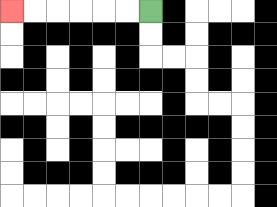{'start': '[6, 0]', 'end': '[0, 0]', 'path_directions': 'L,L,L,L,L,L', 'path_coordinates': '[[6, 0], [5, 0], [4, 0], [3, 0], [2, 0], [1, 0], [0, 0]]'}